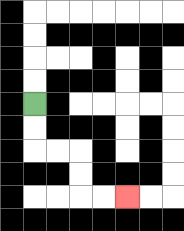{'start': '[1, 4]', 'end': '[5, 8]', 'path_directions': 'D,D,R,R,D,D,R,R', 'path_coordinates': '[[1, 4], [1, 5], [1, 6], [2, 6], [3, 6], [3, 7], [3, 8], [4, 8], [5, 8]]'}